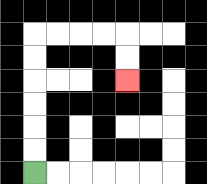{'start': '[1, 7]', 'end': '[5, 3]', 'path_directions': 'U,U,U,U,U,U,R,R,R,R,D,D', 'path_coordinates': '[[1, 7], [1, 6], [1, 5], [1, 4], [1, 3], [1, 2], [1, 1], [2, 1], [3, 1], [4, 1], [5, 1], [5, 2], [5, 3]]'}